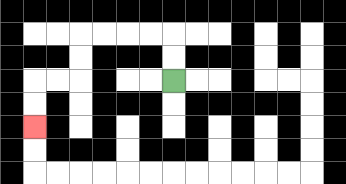{'start': '[7, 3]', 'end': '[1, 5]', 'path_directions': 'U,U,L,L,L,L,D,D,L,L,D,D', 'path_coordinates': '[[7, 3], [7, 2], [7, 1], [6, 1], [5, 1], [4, 1], [3, 1], [3, 2], [3, 3], [2, 3], [1, 3], [1, 4], [1, 5]]'}